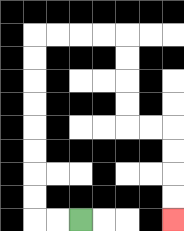{'start': '[3, 9]', 'end': '[7, 9]', 'path_directions': 'L,L,U,U,U,U,U,U,U,U,R,R,R,R,D,D,D,D,R,R,D,D,D,D', 'path_coordinates': '[[3, 9], [2, 9], [1, 9], [1, 8], [1, 7], [1, 6], [1, 5], [1, 4], [1, 3], [1, 2], [1, 1], [2, 1], [3, 1], [4, 1], [5, 1], [5, 2], [5, 3], [5, 4], [5, 5], [6, 5], [7, 5], [7, 6], [7, 7], [7, 8], [7, 9]]'}